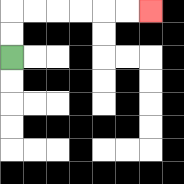{'start': '[0, 2]', 'end': '[6, 0]', 'path_directions': 'U,U,R,R,R,R,R,R', 'path_coordinates': '[[0, 2], [0, 1], [0, 0], [1, 0], [2, 0], [3, 0], [4, 0], [5, 0], [6, 0]]'}